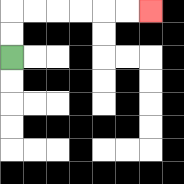{'start': '[0, 2]', 'end': '[6, 0]', 'path_directions': 'U,U,R,R,R,R,R,R', 'path_coordinates': '[[0, 2], [0, 1], [0, 0], [1, 0], [2, 0], [3, 0], [4, 0], [5, 0], [6, 0]]'}